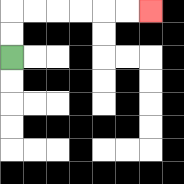{'start': '[0, 2]', 'end': '[6, 0]', 'path_directions': 'U,U,R,R,R,R,R,R', 'path_coordinates': '[[0, 2], [0, 1], [0, 0], [1, 0], [2, 0], [3, 0], [4, 0], [5, 0], [6, 0]]'}